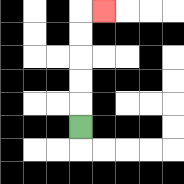{'start': '[3, 5]', 'end': '[4, 0]', 'path_directions': 'U,U,U,U,U,R', 'path_coordinates': '[[3, 5], [3, 4], [3, 3], [3, 2], [3, 1], [3, 0], [4, 0]]'}